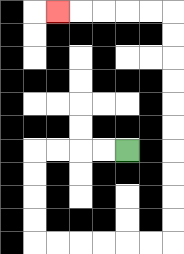{'start': '[5, 6]', 'end': '[2, 0]', 'path_directions': 'L,L,L,L,D,D,D,D,R,R,R,R,R,R,U,U,U,U,U,U,U,U,U,U,L,L,L,L,L', 'path_coordinates': '[[5, 6], [4, 6], [3, 6], [2, 6], [1, 6], [1, 7], [1, 8], [1, 9], [1, 10], [2, 10], [3, 10], [4, 10], [5, 10], [6, 10], [7, 10], [7, 9], [7, 8], [7, 7], [7, 6], [7, 5], [7, 4], [7, 3], [7, 2], [7, 1], [7, 0], [6, 0], [5, 0], [4, 0], [3, 0], [2, 0]]'}